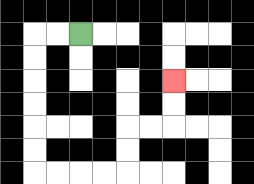{'start': '[3, 1]', 'end': '[7, 3]', 'path_directions': 'L,L,D,D,D,D,D,D,R,R,R,R,U,U,R,R,U,U', 'path_coordinates': '[[3, 1], [2, 1], [1, 1], [1, 2], [1, 3], [1, 4], [1, 5], [1, 6], [1, 7], [2, 7], [3, 7], [4, 7], [5, 7], [5, 6], [5, 5], [6, 5], [7, 5], [7, 4], [7, 3]]'}